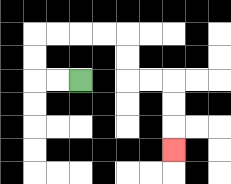{'start': '[3, 3]', 'end': '[7, 6]', 'path_directions': 'L,L,U,U,R,R,R,R,D,D,R,R,D,D,D', 'path_coordinates': '[[3, 3], [2, 3], [1, 3], [1, 2], [1, 1], [2, 1], [3, 1], [4, 1], [5, 1], [5, 2], [5, 3], [6, 3], [7, 3], [7, 4], [7, 5], [7, 6]]'}